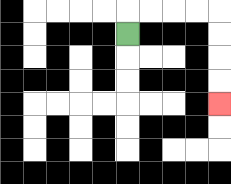{'start': '[5, 1]', 'end': '[9, 4]', 'path_directions': 'U,R,R,R,R,D,D,D,D', 'path_coordinates': '[[5, 1], [5, 0], [6, 0], [7, 0], [8, 0], [9, 0], [9, 1], [9, 2], [9, 3], [9, 4]]'}